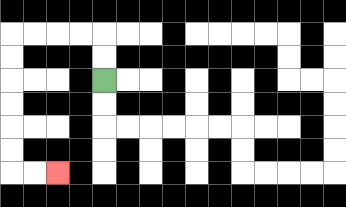{'start': '[4, 3]', 'end': '[2, 7]', 'path_directions': 'U,U,L,L,L,L,D,D,D,D,D,D,R,R', 'path_coordinates': '[[4, 3], [4, 2], [4, 1], [3, 1], [2, 1], [1, 1], [0, 1], [0, 2], [0, 3], [0, 4], [0, 5], [0, 6], [0, 7], [1, 7], [2, 7]]'}